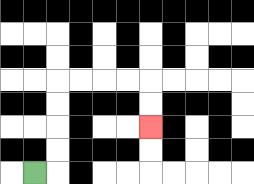{'start': '[1, 7]', 'end': '[6, 5]', 'path_directions': 'R,U,U,U,U,R,R,R,R,D,D', 'path_coordinates': '[[1, 7], [2, 7], [2, 6], [2, 5], [2, 4], [2, 3], [3, 3], [4, 3], [5, 3], [6, 3], [6, 4], [6, 5]]'}